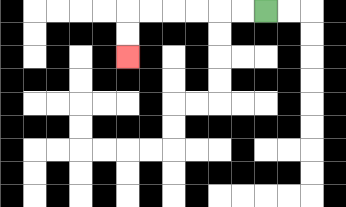{'start': '[11, 0]', 'end': '[5, 2]', 'path_directions': 'L,L,L,L,L,L,D,D', 'path_coordinates': '[[11, 0], [10, 0], [9, 0], [8, 0], [7, 0], [6, 0], [5, 0], [5, 1], [5, 2]]'}